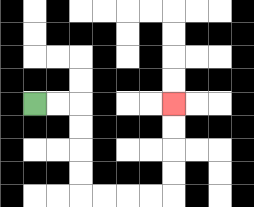{'start': '[1, 4]', 'end': '[7, 4]', 'path_directions': 'R,R,D,D,D,D,R,R,R,R,U,U,U,U', 'path_coordinates': '[[1, 4], [2, 4], [3, 4], [3, 5], [3, 6], [3, 7], [3, 8], [4, 8], [5, 8], [6, 8], [7, 8], [7, 7], [7, 6], [7, 5], [7, 4]]'}